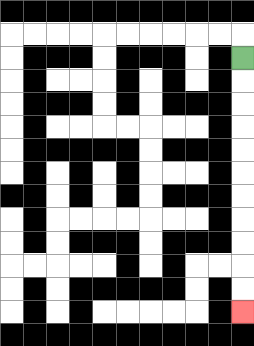{'start': '[10, 2]', 'end': '[10, 13]', 'path_directions': 'D,D,D,D,D,D,D,D,D,D,D', 'path_coordinates': '[[10, 2], [10, 3], [10, 4], [10, 5], [10, 6], [10, 7], [10, 8], [10, 9], [10, 10], [10, 11], [10, 12], [10, 13]]'}